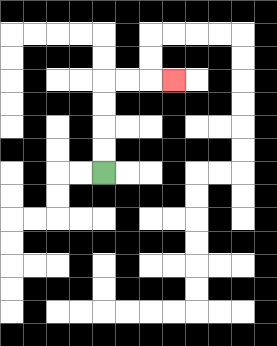{'start': '[4, 7]', 'end': '[7, 3]', 'path_directions': 'U,U,U,U,R,R,R', 'path_coordinates': '[[4, 7], [4, 6], [4, 5], [4, 4], [4, 3], [5, 3], [6, 3], [7, 3]]'}